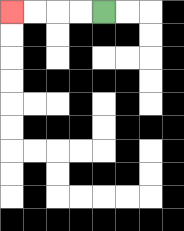{'start': '[4, 0]', 'end': '[0, 0]', 'path_directions': 'L,L,L,L', 'path_coordinates': '[[4, 0], [3, 0], [2, 0], [1, 0], [0, 0]]'}